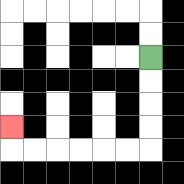{'start': '[6, 2]', 'end': '[0, 5]', 'path_directions': 'D,D,D,D,L,L,L,L,L,L,U', 'path_coordinates': '[[6, 2], [6, 3], [6, 4], [6, 5], [6, 6], [5, 6], [4, 6], [3, 6], [2, 6], [1, 6], [0, 6], [0, 5]]'}